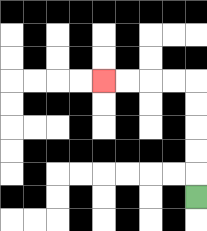{'start': '[8, 8]', 'end': '[4, 3]', 'path_directions': 'U,U,U,U,U,L,L,L,L', 'path_coordinates': '[[8, 8], [8, 7], [8, 6], [8, 5], [8, 4], [8, 3], [7, 3], [6, 3], [5, 3], [4, 3]]'}